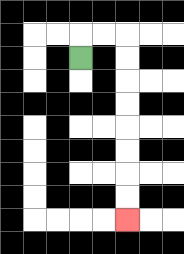{'start': '[3, 2]', 'end': '[5, 9]', 'path_directions': 'U,R,R,D,D,D,D,D,D,D,D', 'path_coordinates': '[[3, 2], [3, 1], [4, 1], [5, 1], [5, 2], [5, 3], [5, 4], [5, 5], [5, 6], [5, 7], [5, 8], [5, 9]]'}